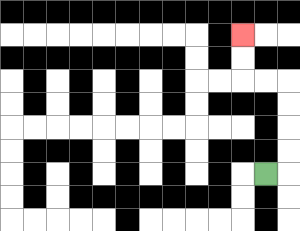{'start': '[11, 7]', 'end': '[10, 1]', 'path_directions': 'R,U,U,U,U,L,L,U,U', 'path_coordinates': '[[11, 7], [12, 7], [12, 6], [12, 5], [12, 4], [12, 3], [11, 3], [10, 3], [10, 2], [10, 1]]'}